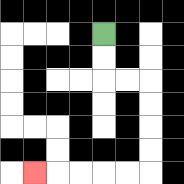{'start': '[4, 1]', 'end': '[1, 7]', 'path_directions': 'D,D,R,R,D,D,D,D,L,L,L,L,L', 'path_coordinates': '[[4, 1], [4, 2], [4, 3], [5, 3], [6, 3], [6, 4], [6, 5], [6, 6], [6, 7], [5, 7], [4, 7], [3, 7], [2, 7], [1, 7]]'}